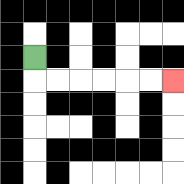{'start': '[1, 2]', 'end': '[7, 3]', 'path_directions': 'D,R,R,R,R,R,R', 'path_coordinates': '[[1, 2], [1, 3], [2, 3], [3, 3], [4, 3], [5, 3], [6, 3], [7, 3]]'}